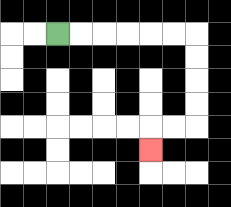{'start': '[2, 1]', 'end': '[6, 6]', 'path_directions': 'R,R,R,R,R,R,D,D,D,D,L,L,D', 'path_coordinates': '[[2, 1], [3, 1], [4, 1], [5, 1], [6, 1], [7, 1], [8, 1], [8, 2], [8, 3], [8, 4], [8, 5], [7, 5], [6, 5], [6, 6]]'}